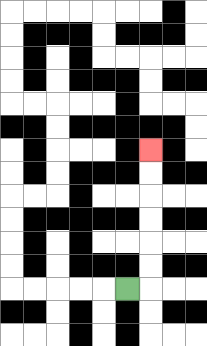{'start': '[5, 12]', 'end': '[6, 6]', 'path_directions': 'R,U,U,U,U,U,U', 'path_coordinates': '[[5, 12], [6, 12], [6, 11], [6, 10], [6, 9], [6, 8], [6, 7], [6, 6]]'}